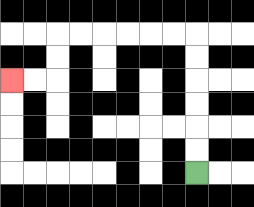{'start': '[8, 7]', 'end': '[0, 3]', 'path_directions': 'U,U,U,U,U,U,L,L,L,L,L,L,D,D,L,L', 'path_coordinates': '[[8, 7], [8, 6], [8, 5], [8, 4], [8, 3], [8, 2], [8, 1], [7, 1], [6, 1], [5, 1], [4, 1], [3, 1], [2, 1], [2, 2], [2, 3], [1, 3], [0, 3]]'}